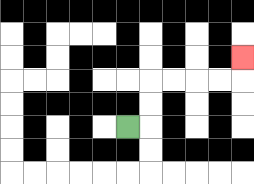{'start': '[5, 5]', 'end': '[10, 2]', 'path_directions': 'R,U,U,R,R,R,R,U', 'path_coordinates': '[[5, 5], [6, 5], [6, 4], [6, 3], [7, 3], [8, 3], [9, 3], [10, 3], [10, 2]]'}